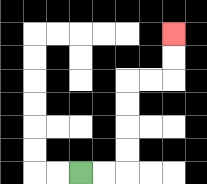{'start': '[3, 7]', 'end': '[7, 1]', 'path_directions': 'R,R,U,U,U,U,R,R,U,U', 'path_coordinates': '[[3, 7], [4, 7], [5, 7], [5, 6], [5, 5], [5, 4], [5, 3], [6, 3], [7, 3], [7, 2], [7, 1]]'}